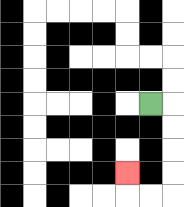{'start': '[6, 4]', 'end': '[5, 7]', 'path_directions': 'R,D,D,D,D,L,L,U', 'path_coordinates': '[[6, 4], [7, 4], [7, 5], [7, 6], [7, 7], [7, 8], [6, 8], [5, 8], [5, 7]]'}